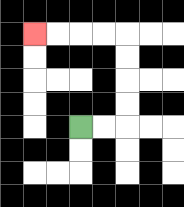{'start': '[3, 5]', 'end': '[1, 1]', 'path_directions': 'R,R,U,U,U,U,L,L,L,L', 'path_coordinates': '[[3, 5], [4, 5], [5, 5], [5, 4], [5, 3], [5, 2], [5, 1], [4, 1], [3, 1], [2, 1], [1, 1]]'}